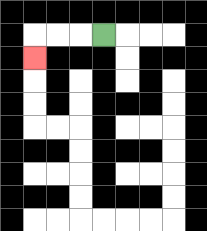{'start': '[4, 1]', 'end': '[1, 2]', 'path_directions': 'L,L,L,D', 'path_coordinates': '[[4, 1], [3, 1], [2, 1], [1, 1], [1, 2]]'}